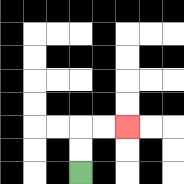{'start': '[3, 7]', 'end': '[5, 5]', 'path_directions': 'U,U,R,R', 'path_coordinates': '[[3, 7], [3, 6], [3, 5], [4, 5], [5, 5]]'}